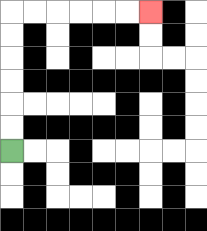{'start': '[0, 6]', 'end': '[6, 0]', 'path_directions': 'U,U,U,U,U,U,R,R,R,R,R,R', 'path_coordinates': '[[0, 6], [0, 5], [0, 4], [0, 3], [0, 2], [0, 1], [0, 0], [1, 0], [2, 0], [3, 0], [4, 0], [5, 0], [6, 0]]'}